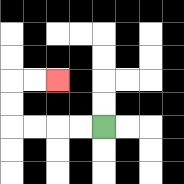{'start': '[4, 5]', 'end': '[2, 3]', 'path_directions': 'L,L,L,L,U,U,R,R', 'path_coordinates': '[[4, 5], [3, 5], [2, 5], [1, 5], [0, 5], [0, 4], [0, 3], [1, 3], [2, 3]]'}